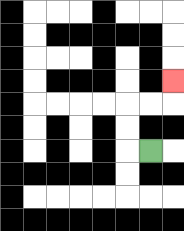{'start': '[6, 6]', 'end': '[7, 3]', 'path_directions': 'L,U,U,R,R,U', 'path_coordinates': '[[6, 6], [5, 6], [5, 5], [5, 4], [6, 4], [7, 4], [7, 3]]'}